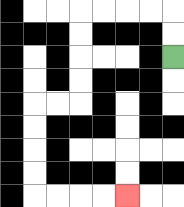{'start': '[7, 2]', 'end': '[5, 8]', 'path_directions': 'U,U,L,L,L,L,D,D,D,D,L,L,D,D,D,D,R,R,R,R', 'path_coordinates': '[[7, 2], [7, 1], [7, 0], [6, 0], [5, 0], [4, 0], [3, 0], [3, 1], [3, 2], [3, 3], [3, 4], [2, 4], [1, 4], [1, 5], [1, 6], [1, 7], [1, 8], [2, 8], [3, 8], [4, 8], [5, 8]]'}